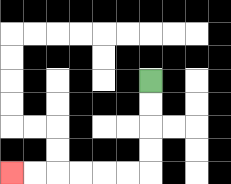{'start': '[6, 3]', 'end': '[0, 7]', 'path_directions': 'D,D,D,D,L,L,L,L,L,L', 'path_coordinates': '[[6, 3], [6, 4], [6, 5], [6, 6], [6, 7], [5, 7], [4, 7], [3, 7], [2, 7], [1, 7], [0, 7]]'}